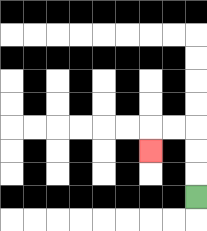{'start': '[8, 8]', 'end': '[6, 6]', 'path_directions': 'U,U,U,L,L,D', 'path_coordinates': '[[8, 8], [8, 7], [8, 6], [8, 5], [7, 5], [6, 5], [6, 6]]'}